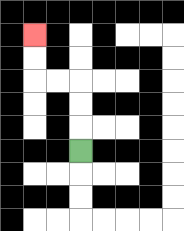{'start': '[3, 6]', 'end': '[1, 1]', 'path_directions': 'U,U,U,L,L,U,U', 'path_coordinates': '[[3, 6], [3, 5], [3, 4], [3, 3], [2, 3], [1, 3], [1, 2], [1, 1]]'}